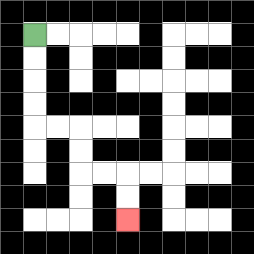{'start': '[1, 1]', 'end': '[5, 9]', 'path_directions': 'D,D,D,D,R,R,D,D,R,R,D,D', 'path_coordinates': '[[1, 1], [1, 2], [1, 3], [1, 4], [1, 5], [2, 5], [3, 5], [3, 6], [3, 7], [4, 7], [5, 7], [5, 8], [5, 9]]'}